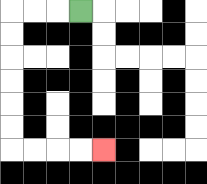{'start': '[3, 0]', 'end': '[4, 6]', 'path_directions': 'L,L,L,D,D,D,D,D,D,R,R,R,R', 'path_coordinates': '[[3, 0], [2, 0], [1, 0], [0, 0], [0, 1], [0, 2], [0, 3], [0, 4], [0, 5], [0, 6], [1, 6], [2, 6], [3, 6], [4, 6]]'}